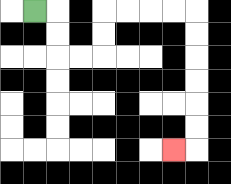{'start': '[1, 0]', 'end': '[7, 6]', 'path_directions': 'R,D,D,R,R,U,U,R,R,R,R,D,D,D,D,D,D,L', 'path_coordinates': '[[1, 0], [2, 0], [2, 1], [2, 2], [3, 2], [4, 2], [4, 1], [4, 0], [5, 0], [6, 0], [7, 0], [8, 0], [8, 1], [8, 2], [8, 3], [8, 4], [8, 5], [8, 6], [7, 6]]'}